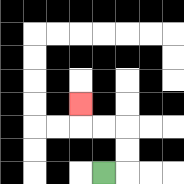{'start': '[4, 7]', 'end': '[3, 4]', 'path_directions': 'R,U,U,L,L,U', 'path_coordinates': '[[4, 7], [5, 7], [5, 6], [5, 5], [4, 5], [3, 5], [3, 4]]'}